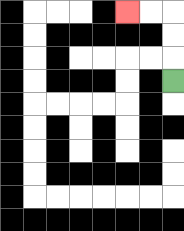{'start': '[7, 3]', 'end': '[5, 0]', 'path_directions': 'U,U,U,L,L', 'path_coordinates': '[[7, 3], [7, 2], [7, 1], [7, 0], [6, 0], [5, 0]]'}